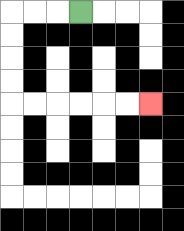{'start': '[3, 0]', 'end': '[6, 4]', 'path_directions': 'L,L,L,D,D,D,D,R,R,R,R,R,R', 'path_coordinates': '[[3, 0], [2, 0], [1, 0], [0, 0], [0, 1], [0, 2], [0, 3], [0, 4], [1, 4], [2, 4], [3, 4], [4, 4], [5, 4], [6, 4]]'}